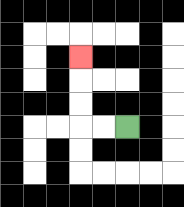{'start': '[5, 5]', 'end': '[3, 2]', 'path_directions': 'L,L,U,U,U', 'path_coordinates': '[[5, 5], [4, 5], [3, 5], [3, 4], [3, 3], [3, 2]]'}